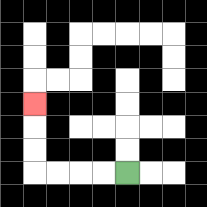{'start': '[5, 7]', 'end': '[1, 4]', 'path_directions': 'L,L,L,L,U,U,U', 'path_coordinates': '[[5, 7], [4, 7], [3, 7], [2, 7], [1, 7], [1, 6], [1, 5], [1, 4]]'}